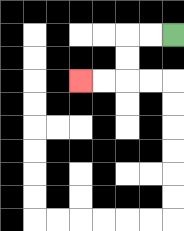{'start': '[7, 1]', 'end': '[3, 3]', 'path_directions': 'L,L,D,D,L,L', 'path_coordinates': '[[7, 1], [6, 1], [5, 1], [5, 2], [5, 3], [4, 3], [3, 3]]'}